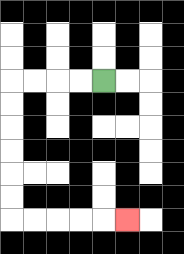{'start': '[4, 3]', 'end': '[5, 9]', 'path_directions': 'L,L,L,L,D,D,D,D,D,D,R,R,R,R,R', 'path_coordinates': '[[4, 3], [3, 3], [2, 3], [1, 3], [0, 3], [0, 4], [0, 5], [0, 6], [0, 7], [0, 8], [0, 9], [1, 9], [2, 9], [3, 9], [4, 9], [5, 9]]'}